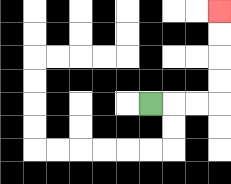{'start': '[6, 4]', 'end': '[9, 0]', 'path_directions': 'R,R,R,U,U,U,U', 'path_coordinates': '[[6, 4], [7, 4], [8, 4], [9, 4], [9, 3], [9, 2], [9, 1], [9, 0]]'}